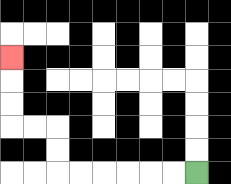{'start': '[8, 7]', 'end': '[0, 2]', 'path_directions': 'L,L,L,L,L,L,U,U,L,L,U,U,U', 'path_coordinates': '[[8, 7], [7, 7], [6, 7], [5, 7], [4, 7], [3, 7], [2, 7], [2, 6], [2, 5], [1, 5], [0, 5], [0, 4], [0, 3], [0, 2]]'}